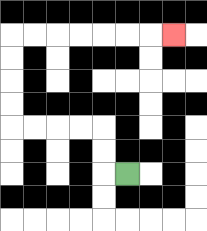{'start': '[5, 7]', 'end': '[7, 1]', 'path_directions': 'L,U,U,L,L,L,L,U,U,U,U,R,R,R,R,R,R,R', 'path_coordinates': '[[5, 7], [4, 7], [4, 6], [4, 5], [3, 5], [2, 5], [1, 5], [0, 5], [0, 4], [0, 3], [0, 2], [0, 1], [1, 1], [2, 1], [3, 1], [4, 1], [5, 1], [6, 1], [7, 1]]'}